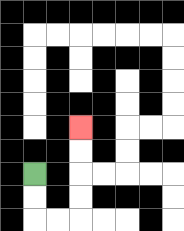{'start': '[1, 7]', 'end': '[3, 5]', 'path_directions': 'D,D,R,R,U,U,U,U', 'path_coordinates': '[[1, 7], [1, 8], [1, 9], [2, 9], [3, 9], [3, 8], [3, 7], [3, 6], [3, 5]]'}